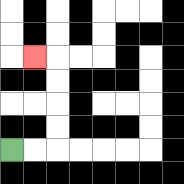{'start': '[0, 6]', 'end': '[1, 2]', 'path_directions': 'R,R,U,U,U,U,L', 'path_coordinates': '[[0, 6], [1, 6], [2, 6], [2, 5], [2, 4], [2, 3], [2, 2], [1, 2]]'}